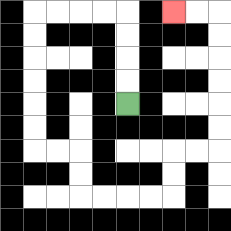{'start': '[5, 4]', 'end': '[7, 0]', 'path_directions': 'U,U,U,U,L,L,L,L,D,D,D,D,D,D,R,R,D,D,R,R,R,R,U,U,R,R,U,U,U,U,U,U,L,L', 'path_coordinates': '[[5, 4], [5, 3], [5, 2], [5, 1], [5, 0], [4, 0], [3, 0], [2, 0], [1, 0], [1, 1], [1, 2], [1, 3], [1, 4], [1, 5], [1, 6], [2, 6], [3, 6], [3, 7], [3, 8], [4, 8], [5, 8], [6, 8], [7, 8], [7, 7], [7, 6], [8, 6], [9, 6], [9, 5], [9, 4], [9, 3], [9, 2], [9, 1], [9, 0], [8, 0], [7, 0]]'}